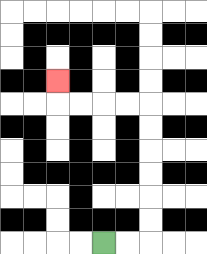{'start': '[4, 10]', 'end': '[2, 3]', 'path_directions': 'R,R,U,U,U,U,U,U,L,L,L,L,U', 'path_coordinates': '[[4, 10], [5, 10], [6, 10], [6, 9], [6, 8], [6, 7], [6, 6], [6, 5], [6, 4], [5, 4], [4, 4], [3, 4], [2, 4], [2, 3]]'}